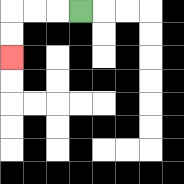{'start': '[3, 0]', 'end': '[0, 2]', 'path_directions': 'L,L,L,D,D', 'path_coordinates': '[[3, 0], [2, 0], [1, 0], [0, 0], [0, 1], [0, 2]]'}